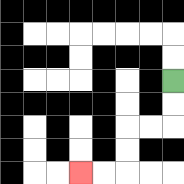{'start': '[7, 3]', 'end': '[3, 7]', 'path_directions': 'D,D,L,L,D,D,L,L', 'path_coordinates': '[[7, 3], [7, 4], [7, 5], [6, 5], [5, 5], [5, 6], [5, 7], [4, 7], [3, 7]]'}